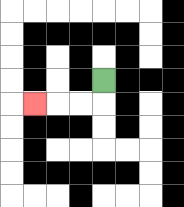{'start': '[4, 3]', 'end': '[1, 4]', 'path_directions': 'D,L,L,L', 'path_coordinates': '[[4, 3], [4, 4], [3, 4], [2, 4], [1, 4]]'}